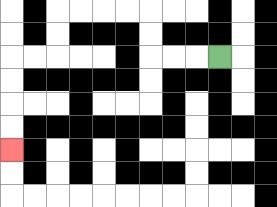{'start': '[9, 2]', 'end': '[0, 6]', 'path_directions': 'L,L,L,U,U,L,L,L,L,D,D,L,L,D,D,D,D', 'path_coordinates': '[[9, 2], [8, 2], [7, 2], [6, 2], [6, 1], [6, 0], [5, 0], [4, 0], [3, 0], [2, 0], [2, 1], [2, 2], [1, 2], [0, 2], [0, 3], [0, 4], [0, 5], [0, 6]]'}